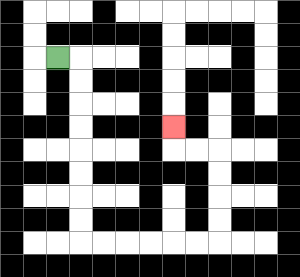{'start': '[2, 2]', 'end': '[7, 5]', 'path_directions': 'R,D,D,D,D,D,D,D,D,R,R,R,R,R,R,U,U,U,U,L,L,U', 'path_coordinates': '[[2, 2], [3, 2], [3, 3], [3, 4], [3, 5], [3, 6], [3, 7], [3, 8], [3, 9], [3, 10], [4, 10], [5, 10], [6, 10], [7, 10], [8, 10], [9, 10], [9, 9], [9, 8], [9, 7], [9, 6], [8, 6], [7, 6], [7, 5]]'}